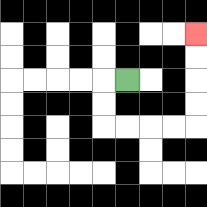{'start': '[5, 3]', 'end': '[8, 1]', 'path_directions': 'L,D,D,R,R,R,R,U,U,U,U', 'path_coordinates': '[[5, 3], [4, 3], [4, 4], [4, 5], [5, 5], [6, 5], [7, 5], [8, 5], [8, 4], [8, 3], [8, 2], [8, 1]]'}